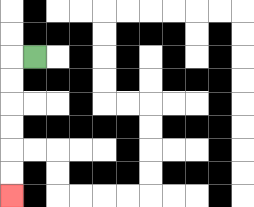{'start': '[1, 2]', 'end': '[0, 8]', 'path_directions': 'L,D,D,D,D,D,D', 'path_coordinates': '[[1, 2], [0, 2], [0, 3], [0, 4], [0, 5], [0, 6], [0, 7], [0, 8]]'}